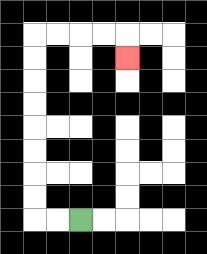{'start': '[3, 9]', 'end': '[5, 2]', 'path_directions': 'L,L,U,U,U,U,U,U,U,U,R,R,R,R,D', 'path_coordinates': '[[3, 9], [2, 9], [1, 9], [1, 8], [1, 7], [1, 6], [1, 5], [1, 4], [1, 3], [1, 2], [1, 1], [2, 1], [3, 1], [4, 1], [5, 1], [5, 2]]'}